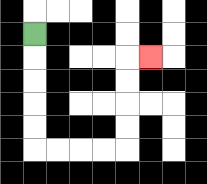{'start': '[1, 1]', 'end': '[6, 2]', 'path_directions': 'D,D,D,D,D,R,R,R,R,U,U,U,U,R', 'path_coordinates': '[[1, 1], [1, 2], [1, 3], [1, 4], [1, 5], [1, 6], [2, 6], [3, 6], [4, 6], [5, 6], [5, 5], [5, 4], [5, 3], [5, 2], [6, 2]]'}